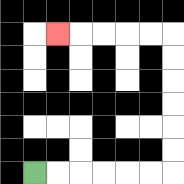{'start': '[1, 7]', 'end': '[2, 1]', 'path_directions': 'R,R,R,R,R,R,U,U,U,U,U,U,L,L,L,L,L', 'path_coordinates': '[[1, 7], [2, 7], [3, 7], [4, 7], [5, 7], [6, 7], [7, 7], [7, 6], [7, 5], [7, 4], [7, 3], [7, 2], [7, 1], [6, 1], [5, 1], [4, 1], [3, 1], [2, 1]]'}